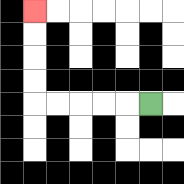{'start': '[6, 4]', 'end': '[1, 0]', 'path_directions': 'L,L,L,L,L,U,U,U,U', 'path_coordinates': '[[6, 4], [5, 4], [4, 4], [3, 4], [2, 4], [1, 4], [1, 3], [1, 2], [1, 1], [1, 0]]'}